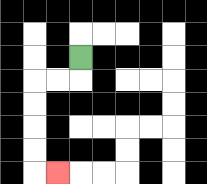{'start': '[3, 2]', 'end': '[2, 7]', 'path_directions': 'D,L,L,D,D,D,D,R', 'path_coordinates': '[[3, 2], [3, 3], [2, 3], [1, 3], [1, 4], [1, 5], [1, 6], [1, 7], [2, 7]]'}